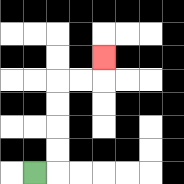{'start': '[1, 7]', 'end': '[4, 2]', 'path_directions': 'R,U,U,U,U,R,R,U', 'path_coordinates': '[[1, 7], [2, 7], [2, 6], [2, 5], [2, 4], [2, 3], [3, 3], [4, 3], [4, 2]]'}